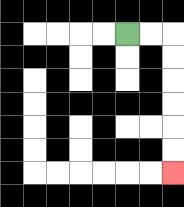{'start': '[5, 1]', 'end': '[7, 7]', 'path_directions': 'R,R,D,D,D,D,D,D', 'path_coordinates': '[[5, 1], [6, 1], [7, 1], [7, 2], [7, 3], [7, 4], [7, 5], [7, 6], [7, 7]]'}